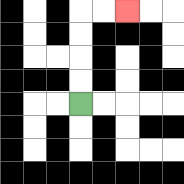{'start': '[3, 4]', 'end': '[5, 0]', 'path_directions': 'U,U,U,U,R,R', 'path_coordinates': '[[3, 4], [3, 3], [3, 2], [3, 1], [3, 0], [4, 0], [5, 0]]'}